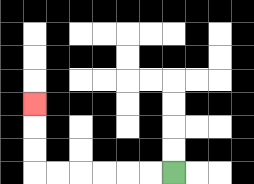{'start': '[7, 7]', 'end': '[1, 4]', 'path_directions': 'L,L,L,L,L,L,U,U,U', 'path_coordinates': '[[7, 7], [6, 7], [5, 7], [4, 7], [3, 7], [2, 7], [1, 7], [1, 6], [1, 5], [1, 4]]'}